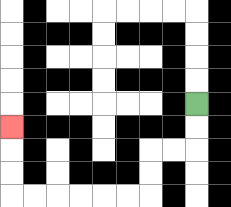{'start': '[8, 4]', 'end': '[0, 5]', 'path_directions': 'D,D,L,L,D,D,L,L,L,L,L,L,U,U,U', 'path_coordinates': '[[8, 4], [8, 5], [8, 6], [7, 6], [6, 6], [6, 7], [6, 8], [5, 8], [4, 8], [3, 8], [2, 8], [1, 8], [0, 8], [0, 7], [0, 6], [0, 5]]'}